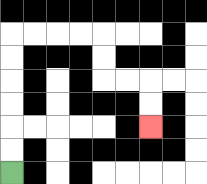{'start': '[0, 7]', 'end': '[6, 5]', 'path_directions': 'U,U,U,U,U,U,R,R,R,R,D,D,R,R,D,D', 'path_coordinates': '[[0, 7], [0, 6], [0, 5], [0, 4], [0, 3], [0, 2], [0, 1], [1, 1], [2, 1], [3, 1], [4, 1], [4, 2], [4, 3], [5, 3], [6, 3], [6, 4], [6, 5]]'}